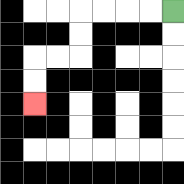{'start': '[7, 0]', 'end': '[1, 4]', 'path_directions': 'L,L,L,L,D,D,L,L,D,D', 'path_coordinates': '[[7, 0], [6, 0], [5, 0], [4, 0], [3, 0], [3, 1], [3, 2], [2, 2], [1, 2], [1, 3], [1, 4]]'}